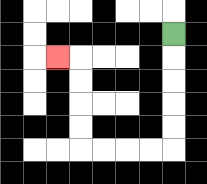{'start': '[7, 1]', 'end': '[2, 2]', 'path_directions': 'D,D,D,D,D,L,L,L,L,U,U,U,U,L', 'path_coordinates': '[[7, 1], [7, 2], [7, 3], [7, 4], [7, 5], [7, 6], [6, 6], [5, 6], [4, 6], [3, 6], [3, 5], [3, 4], [3, 3], [3, 2], [2, 2]]'}